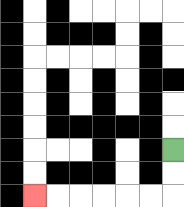{'start': '[7, 6]', 'end': '[1, 8]', 'path_directions': 'D,D,L,L,L,L,L,L', 'path_coordinates': '[[7, 6], [7, 7], [7, 8], [6, 8], [5, 8], [4, 8], [3, 8], [2, 8], [1, 8]]'}